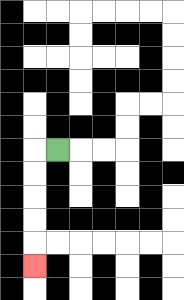{'start': '[2, 6]', 'end': '[1, 11]', 'path_directions': 'L,D,D,D,D,D', 'path_coordinates': '[[2, 6], [1, 6], [1, 7], [1, 8], [1, 9], [1, 10], [1, 11]]'}